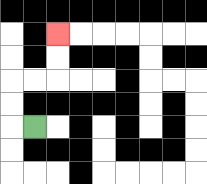{'start': '[1, 5]', 'end': '[2, 1]', 'path_directions': 'L,U,U,R,R,U,U', 'path_coordinates': '[[1, 5], [0, 5], [0, 4], [0, 3], [1, 3], [2, 3], [2, 2], [2, 1]]'}